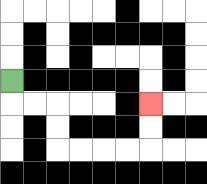{'start': '[0, 3]', 'end': '[6, 4]', 'path_directions': 'D,R,R,D,D,R,R,R,R,U,U', 'path_coordinates': '[[0, 3], [0, 4], [1, 4], [2, 4], [2, 5], [2, 6], [3, 6], [4, 6], [5, 6], [6, 6], [6, 5], [6, 4]]'}